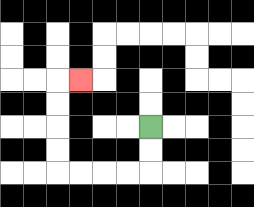{'start': '[6, 5]', 'end': '[3, 3]', 'path_directions': 'D,D,L,L,L,L,U,U,U,U,R', 'path_coordinates': '[[6, 5], [6, 6], [6, 7], [5, 7], [4, 7], [3, 7], [2, 7], [2, 6], [2, 5], [2, 4], [2, 3], [3, 3]]'}